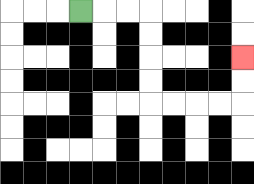{'start': '[3, 0]', 'end': '[10, 2]', 'path_directions': 'R,R,R,D,D,D,D,R,R,R,R,U,U', 'path_coordinates': '[[3, 0], [4, 0], [5, 0], [6, 0], [6, 1], [6, 2], [6, 3], [6, 4], [7, 4], [8, 4], [9, 4], [10, 4], [10, 3], [10, 2]]'}